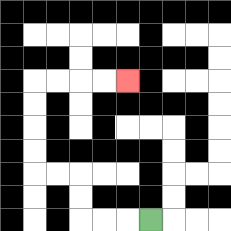{'start': '[6, 9]', 'end': '[5, 3]', 'path_directions': 'L,L,L,U,U,L,L,U,U,U,U,R,R,R,R', 'path_coordinates': '[[6, 9], [5, 9], [4, 9], [3, 9], [3, 8], [3, 7], [2, 7], [1, 7], [1, 6], [1, 5], [1, 4], [1, 3], [2, 3], [3, 3], [4, 3], [5, 3]]'}